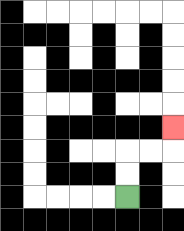{'start': '[5, 8]', 'end': '[7, 5]', 'path_directions': 'U,U,R,R,U', 'path_coordinates': '[[5, 8], [5, 7], [5, 6], [6, 6], [7, 6], [7, 5]]'}